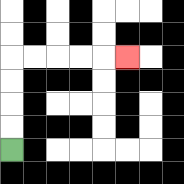{'start': '[0, 6]', 'end': '[5, 2]', 'path_directions': 'U,U,U,U,R,R,R,R,R', 'path_coordinates': '[[0, 6], [0, 5], [0, 4], [0, 3], [0, 2], [1, 2], [2, 2], [3, 2], [4, 2], [5, 2]]'}